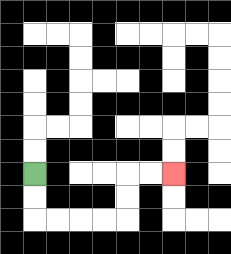{'start': '[1, 7]', 'end': '[7, 7]', 'path_directions': 'D,D,R,R,R,R,U,U,R,R', 'path_coordinates': '[[1, 7], [1, 8], [1, 9], [2, 9], [3, 9], [4, 9], [5, 9], [5, 8], [5, 7], [6, 7], [7, 7]]'}